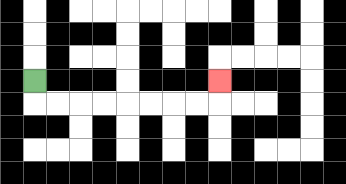{'start': '[1, 3]', 'end': '[9, 3]', 'path_directions': 'D,R,R,R,R,R,R,R,R,U', 'path_coordinates': '[[1, 3], [1, 4], [2, 4], [3, 4], [4, 4], [5, 4], [6, 4], [7, 4], [8, 4], [9, 4], [9, 3]]'}